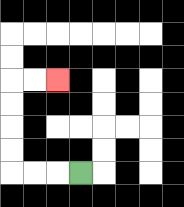{'start': '[3, 7]', 'end': '[2, 3]', 'path_directions': 'L,L,L,U,U,U,U,R,R', 'path_coordinates': '[[3, 7], [2, 7], [1, 7], [0, 7], [0, 6], [0, 5], [0, 4], [0, 3], [1, 3], [2, 3]]'}